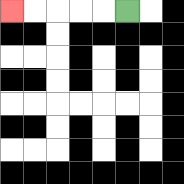{'start': '[5, 0]', 'end': '[0, 0]', 'path_directions': 'L,L,L,L,L', 'path_coordinates': '[[5, 0], [4, 0], [3, 0], [2, 0], [1, 0], [0, 0]]'}